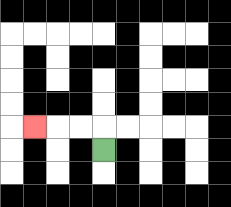{'start': '[4, 6]', 'end': '[1, 5]', 'path_directions': 'U,L,L,L', 'path_coordinates': '[[4, 6], [4, 5], [3, 5], [2, 5], [1, 5]]'}